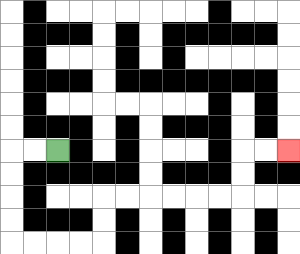{'start': '[2, 6]', 'end': '[12, 6]', 'path_directions': 'L,L,D,D,D,D,R,R,R,R,U,U,R,R,R,R,R,R,U,U,R,R', 'path_coordinates': '[[2, 6], [1, 6], [0, 6], [0, 7], [0, 8], [0, 9], [0, 10], [1, 10], [2, 10], [3, 10], [4, 10], [4, 9], [4, 8], [5, 8], [6, 8], [7, 8], [8, 8], [9, 8], [10, 8], [10, 7], [10, 6], [11, 6], [12, 6]]'}